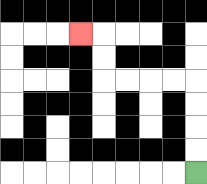{'start': '[8, 7]', 'end': '[3, 1]', 'path_directions': 'U,U,U,U,L,L,L,L,U,U,L', 'path_coordinates': '[[8, 7], [8, 6], [8, 5], [8, 4], [8, 3], [7, 3], [6, 3], [5, 3], [4, 3], [4, 2], [4, 1], [3, 1]]'}